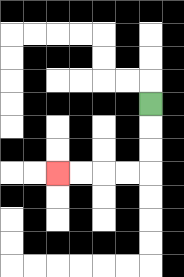{'start': '[6, 4]', 'end': '[2, 7]', 'path_directions': 'D,D,D,L,L,L,L', 'path_coordinates': '[[6, 4], [6, 5], [6, 6], [6, 7], [5, 7], [4, 7], [3, 7], [2, 7]]'}